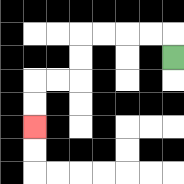{'start': '[7, 2]', 'end': '[1, 5]', 'path_directions': 'U,L,L,L,L,D,D,L,L,D,D', 'path_coordinates': '[[7, 2], [7, 1], [6, 1], [5, 1], [4, 1], [3, 1], [3, 2], [3, 3], [2, 3], [1, 3], [1, 4], [1, 5]]'}